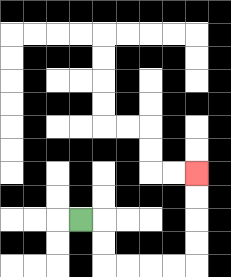{'start': '[3, 9]', 'end': '[8, 7]', 'path_directions': 'R,D,D,R,R,R,R,U,U,U,U', 'path_coordinates': '[[3, 9], [4, 9], [4, 10], [4, 11], [5, 11], [6, 11], [7, 11], [8, 11], [8, 10], [8, 9], [8, 8], [8, 7]]'}